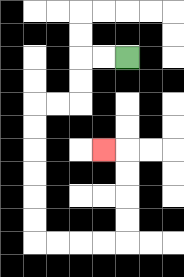{'start': '[5, 2]', 'end': '[4, 6]', 'path_directions': 'L,L,D,D,L,L,D,D,D,D,D,D,R,R,R,R,U,U,U,U,L', 'path_coordinates': '[[5, 2], [4, 2], [3, 2], [3, 3], [3, 4], [2, 4], [1, 4], [1, 5], [1, 6], [1, 7], [1, 8], [1, 9], [1, 10], [2, 10], [3, 10], [4, 10], [5, 10], [5, 9], [5, 8], [5, 7], [5, 6], [4, 6]]'}